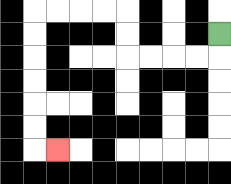{'start': '[9, 1]', 'end': '[2, 6]', 'path_directions': 'D,L,L,L,L,U,U,L,L,L,L,D,D,D,D,D,D,R', 'path_coordinates': '[[9, 1], [9, 2], [8, 2], [7, 2], [6, 2], [5, 2], [5, 1], [5, 0], [4, 0], [3, 0], [2, 0], [1, 0], [1, 1], [1, 2], [1, 3], [1, 4], [1, 5], [1, 6], [2, 6]]'}